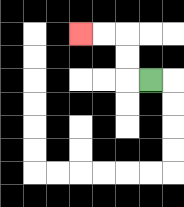{'start': '[6, 3]', 'end': '[3, 1]', 'path_directions': 'L,U,U,L,L', 'path_coordinates': '[[6, 3], [5, 3], [5, 2], [5, 1], [4, 1], [3, 1]]'}